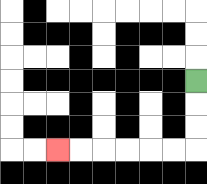{'start': '[8, 3]', 'end': '[2, 6]', 'path_directions': 'D,D,D,L,L,L,L,L,L', 'path_coordinates': '[[8, 3], [8, 4], [8, 5], [8, 6], [7, 6], [6, 6], [5, 6], [4, 6], [3, 6], [2, 6]]'}